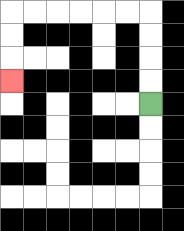{'start': '[6, 4]', 'end': '[0, 3]', 'path_directions': 'U,U,U,U,L,L,L,L,L,L,D,D,D', 'path_coordinates': '[[6, 4], [6, 3], [6, 2], [6, 1], [6, 0], [5, 0], [4, 0], [3, 0], [2, 0], [1, 0], [0, 0], [0, 1], [0, 2], [0, 3]]'}